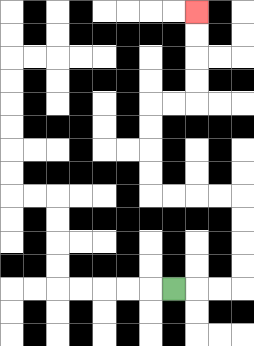{'start': '[7, 12]', 'end': '[8, 0]', 'path_directions': 'R,R,R,U,U,U,U,L,L,L,L,U,U,U,U,R,R,U,U,U,U', 'path_coordinates': '[[7, 12], [8, 12], [9, 12], [10, 12], [10, 11], [10, 10], [10, 9], [10, 8], [9, 8], [8, 8], [7, 8], [6, 8], [6, 7], [6, 6], [6, 5], [6, 4], [7, 4], [8, 4], [8, 3], [8, 2], [8, 1], [8, 0]]'}